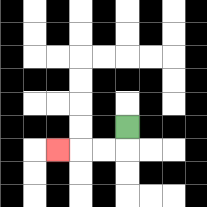{'start': '[5, 5]', 'end': '[2, 6]', 'path_directions': 'D,L,L,L', 'path_coordinates': '[[5, 5], [5, 6], [4, 6], [3, 6], [2, 6]]'}